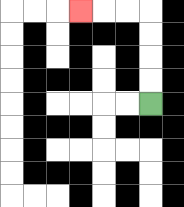{'start': '[6, 4]', 'end': '[3, 0]', 'path_directions': 'U,U,U,U,L,L,L', 'path_coordinates': '[[6, 4], [6, 3], [6, 2], [6, 1], [6, 0], [5, 0], [4, 0], [3, 0]]'}